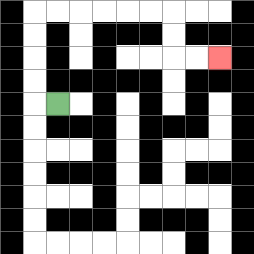{'start': '[2, 4]', 'end': '[9, 2]', 'path_directions': 'L,U,U,U,U,R,R,R,R,R,R,D,D,R,R', 'path_coordinates': '[[2, 4], [1, 4], [1, 3], [1, 2], [1, 1], [1, 0], [2, 0], [3, 0], [4, 0], [5, 0], [6, 0], [7, 0], [7, 1], [7, 2], [8, 2], [9, 2]]'}